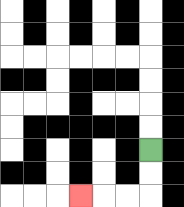{'start': '[6, 6]', 'end': '[3, 8]', 'path_directions': 'D,D,L,L,L', 'path_coordinates': '[[6, 6], [6, 7], [6, 8], [5, 8], [4, 8], [3, 8]]'}